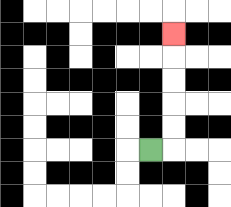{'start': '[6, 6]', 'end': '[7, 1]', 'path_directions': 'R,U,U,U,U,U', 'path_coordinates': '[[6, 6], [7, 6], [7, 5], [7, 4], [7, 3], [7, 2], [7, 1]]'}